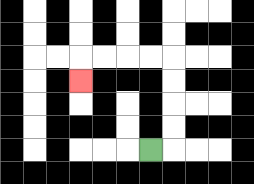{'start': '[6, 6]', 'end': '[3, 3]', 'path_directions': 'R,U,U,U,U,L,L,L,L,D', 'path_coordinates': '[[6, 6], [7, 6], [7, 5], [7, 4], [7, 3], [7, 2], [6, 2], [5, 2], [4, 2], [3, 2], [3, 3]]'}